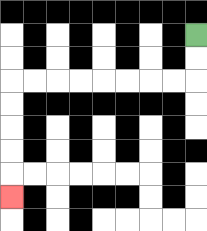{'start': '[8, 1]', 'end': '[0, 8]', 'path_directions': 'D,D,L,L,L,L,L,L,L,L,D,D,D,D,D', 'path_coordinates': '[[8, 1], [8, 2], [8, 3], [7, 3], [6, 3], [5, 3], [4, 3], [3, 3], [2, 3], [1, 3], [0, 3], [0, 4], [0, 5], [0, 6], [0, 7], [0, 8]]'}